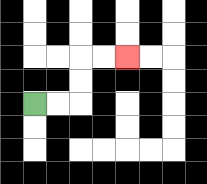{'start': '[1, 4]', 'end': '[5, 2]', 'path_directions': 'R,R,U,U,R,R', 'path_coordinates': '[[1, 4], [2, 4], [3, 4], [3, 3], [3, 2], [4, 2], [5, 2]]'}